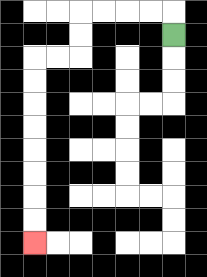{'start': '[7, 1]', 'end': '[1, 10]', 'path_directions': 'U,L,L,L,L,D,D,L,L,D,D,D,D,D,D,D,D', 'path_coordinates': '[[7, 1], [7, 0], [6, 0], [5, 0], [4, 0], [3, 0], [3, 1], [3, 2], [2, 2], [1, 2], [1, 3], [1, 4], [1, 5], [1, 6], [1, 7], [1, 8], [1, 9], [1, 10]]'}